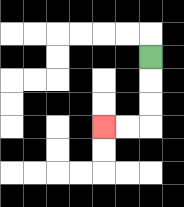{'start': '[6, 2]', 'end': '[4, 5]', 'path_directions': 'D,D,D,L,L', 'path_coordinates': '[[6, 2], [6, 3], [6, 4], [6, 5], [5, 5], [4, 5]]'}